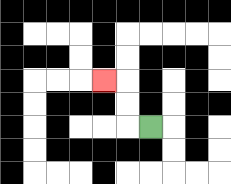{'start': '[6, 5]', 'end': '[4, 3]', 'path_directions': 'L,U,U,L', 'path_coordinates': '[[6, 5], [5, 5], [5, 4], [5, 3], [4, 3]]'}